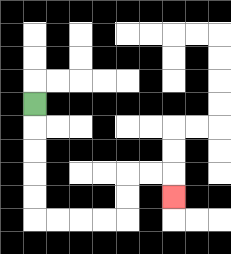{'start': '[1, 4]', 'end': '[7, 8]', 'path_directions': 'D,D,D,D,D,R,R,R,R,U,U,R,R,D', 'path_coordinates': '[[1, 4], [1, 5], [1, 6], [1, 7], [1, 8], [1, 9], [2, 9], [3, 9], [4, 9], [5, 9], [5, 8], [5, 7], [6, 7], [7, 7], [7, 8]]'}